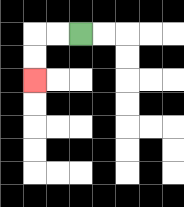{'start': '[3, 1]', 'end': '[1, 3]', 'path_directions': 'L,L,D,D', 'path_coordinates': '[[3, 1], [2, 1], [1, 1], [1, 2], [1, 3]]'}